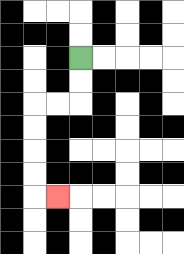{'start': '[3, 2]', 'end': '[2, 8]', 'path_directions': 'D,D,L,L,D,D,D,D,R', 'path_coordinates': '[[3, 2], [3, 3], [3, 4], [2, 4], [1, 4], [1, 5], [1, 6], [1, 7], [1, 8], [2, 8]]'}